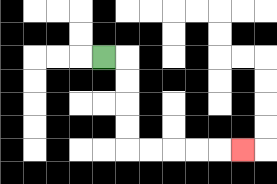{'start': '[4, 2]', 'end': '[10, 6]', 'path_directions': 'R,D,D,D,D,R,R,R,R,R', 'path_coordinates': '[[4, 2], [5, 2], [5, 3], [5, 4], [5, 5], [5, 6], [6, 6], [7, 6], [8, 6], [9, 6], [10, 6]]'}